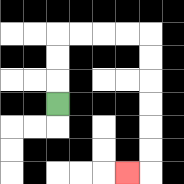{'start': '[2, 4]', 'end': '[5, 7]', 'path_directions': 'U,U,U,R,R,R,R,D,D,D,D,D,D,L', 'path_coordinates': '[[2, 4], [2, 3], [2, 2], [2, 1], [3, 1], [4, 1], [5, 1], [6, 1], [6, 2], [6, 3], [6, 4], [6, 5], [6, 6], [6, 7], [5, 7]]'}